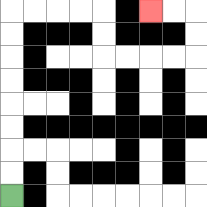{'start': '[0, 8]', 'end': '[6, 0]', 'path_directions': 'U,U,U,U,U,U,U,U,R,R,R,R,D,D,R,R,R,R,U,U,L,L', 'path_coordinates': '[[0, 8], [0, 7], [0, 6], [0, 5], [0, 4], [0, 3], [0, 2], [0, 1], [0, 0], [1, 0], [2, 0], [3, 0], [4, 0], [4, 1], [4, 2], [5, 2], [6, 2], [7, 2], [8, 2], [8, 1], [8, 0], [7, 0], [6, 0]]'}